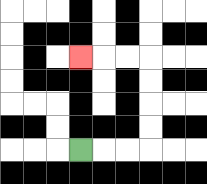{'start': '[3, 6]', 'end': '[3, 2]', 'path_directions': 'R,R,R,U,U,U,U,L,L,L', 'path_coordinates': '[[3, 6], [4, 6], [5, 6], [6, 6], [6, 5], [6, 4], [6, 3], [6, 2], [5, 2], [4, 2], [3, 2]]'}